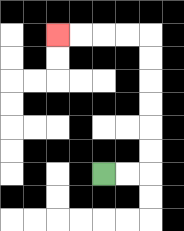{'start': '[4, 7]', 'end': '[2, 1]', 'path_directions': 'R,R,U,U,U,U,U,U,L,L,L,L', 'path_coordinates': '[[4, 7], [5, 7], [6, 7], [6, 6], [6, 5], [6, 4], [6, 3], [6, 2], [6, 1], [5, 1], [4, 1], [3, 1], [2, 1]]'}